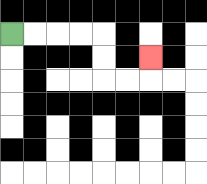{'start': '[0, 1]', 'end': '[6, 2]', 'path_directions': 'R,R,R,R,D,D,R,R,U', 'path_coordinates': '[[0, 1], [1, 1], [2, 1], [3, 1], [4, 1], [4, 2], [4, 3], [5, 3], [6, 3], [6, 2]]'}